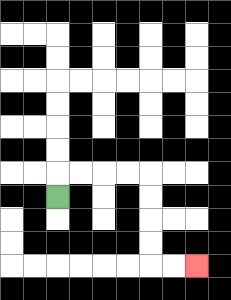{'start': '[2, 8]', 'end': '[8, 11]', 'path_directions': 'U,R,R,R,R,D,D,D,D,R,R', 'path_coordinates': '[[2, 8], [2, 7], [3, 7], [4, 7], [5, 7], [6, 7], [6, 8], [6, 9], [6, 10], [6, 11], [7, 11], [8, 11]]'}